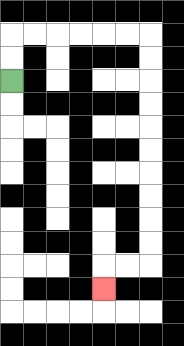{'start': '[0, 3]', 'end': '[4, 12]', 'path_directions': 'U,U,R,R,R,R,R,R,D,D,D,D,D,D,D,D,D,D,L,L,D', 'path_coordinates': '[[0, 3], [0, 2], [0, 1], [1, 1], [2, 1], [3, 1], [4, 1], [5, 1], [6, 1], [6, 2], [6, 3], [6, 4], [6, 5], [6, 6], [6, 7], [6, 8], [6, 9], [6, 10], [6, 11], [5, 11], [4, 11], [4, 12]]'}